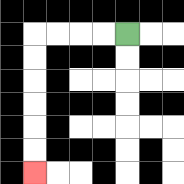{'start': '[5, 1]', 'end': '[1, 7]', 'path_directions': 'L,L,L,L,D,D,D,D,D,D', 'path_coordinates': '[[5, 1], [4, 1], [3, 1], [2, 1], [1, 1], [1, 2], [1, 3], [1, 4], [1, 5], [1, 6], [1, 7]]'}